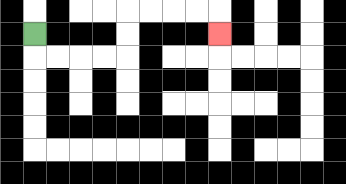{'start': '[1, 1]', 'end': '[9, 1]', 'path_directions': 'D,R,R,R,R,U,U,R,R,R,R,D', 'path_coordinates': '[[1, 1], [1, 2], [2, 2], [3, 2], [4, 2], [5, 2], [5, 1], [5, 0], [6, 0], [7, 0], [8, 0], [9, 0], [9, 1]]'}